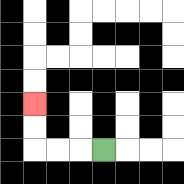{'start': '[4, 6]', 'end': '[1, 4]', 'path_directions': 'L,L,L,U,U', 'path_coordinates': '[[4, 6], [3, 6], [2, 6], [1, 6], [1, 5], [1, 4]]'}